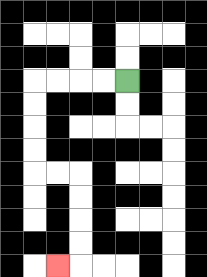{'start': '[5, 3]', 'end': '[2, 11]', 'path_directions': 'L,L,L,L,D,D,D,D,R,R,D,D,D,D,L', 'path_coordinates': '[[5, 3], [4, 3], [3, 3], [2, 3], [1, 3], [1, 4], [1, 5], [1, 6], [1, 7], [2, 7], [3, 7], [3, 8], [3, 9], [3, 10], [3, 11], [2, 11]]'}